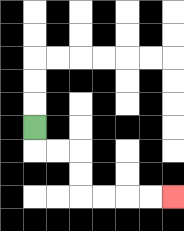{'start': '[1, 5]', 'end': '[7, 8]', 'path_directions': 'D,R,R,D,D,R,R,R,R', 'path_coordinates': '[[1, 5], [1, 6], [2, 6], [3, 6], [3, 7], [3, 8], [4, 8], [5, 8], [6, 8], [7, 8]]'}